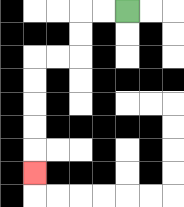{'start': '[5, 0]', 'end': '[1, 7]', 'path_directions': 'L,L,D,D,L,L,D,D,D,D,D', 'path_coordinates': '[[5, 0], [4, 0], [3, 0], [3, 1], [3, 2], [2, 2], [1, 2], [1, 3], [1, 4], [1, 5], [1, 6], [1, 7]]'}